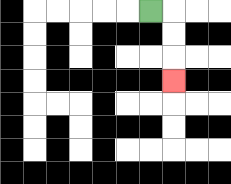{'start': '[6, 0]', 'end': '[7, 3]', 'path_directions': 'R,D,D,D', 'path_coordinates': '[[6, 0], [7, 0], [7, 1], [7, 2], [7, 3]]'}